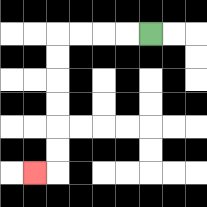{'start': '[6, 1]', 'end': '[1, 7]', 'path_directions': 'L,L,L,L,D,D,D,D,D,D,L', 'path_coordinates': '[[6, 1], [5, 1], [4, 1], [3, 1], [2, 1], [2, 2], [2, 3], [2, 4], [2, 5], [2, 6], [2, 7], [1, 7]]'}